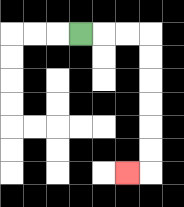{'start': '[3, 1]', 'end': '[5, 7]', 'path_directions': 'R,R,R,D,D,D,D,D,D,L', 'path_coordinates': '[[3, 1], [4, 1], [5, 1], [6, 1], [6, 2], [6, 3], [6, 4], [6, 5], [6, 6], [6, 7], [5, 7]]'}